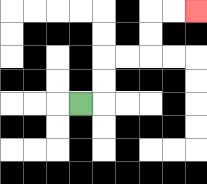{'start': '[3, 4]', 'end': '[8, 0]', 'path_directions': 'R,U,U,R,R,U,U,R,R', 'path_coordinates': '[[3, 4], [4, 4], [4, 3], [4, 2], [5, 2], [6, 2], [6, 1], [6, 0], [7, 0], [8, 0]]'}